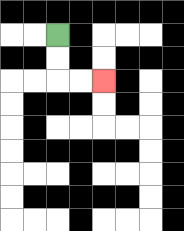{'start': '[2, 1]', 'end': '[4, 3]', 'path_directions': 'D,D,R,R', 'path_coordinates': '[[2, 1], [2, 2], [2, 3], [3, 3], [4, 3]]'}